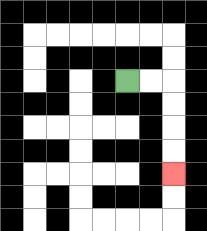{'start': '[5, 3]', 'end': '[7, 7]', 'path_directions': 'R,R,D,D,D,D', 'path_coordinates': '[[5, 3], [6, 3], [7, 3], [7, 4], [7, 5], [7, 6], [7, 7]]'}